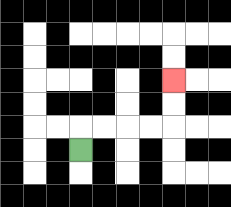{'start': '[3, 6]', 'end': '[7, 3]', 'path_directions': 'U,R,R,R,R,U,U', 'path_coordinates': '[[3, 6], [3, 5], [4, 5], [5, 5], [6, 5], [7, 5], [7, 4], [7, 3]]'}